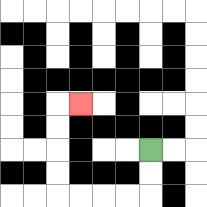{'start': '[6, 6]', 'end': '[3, 4]', 'path_directions': 'D,D,L,L,L,L,U,U,U,U,R', 'path_coordinates': '[[6, 6], [6, 7], [6, 8], [5, 8], [4, 8], [3, 8], [2, 8], [2, 7], [2, 6], [2, 5], [2, 4], [3, 4]]'}